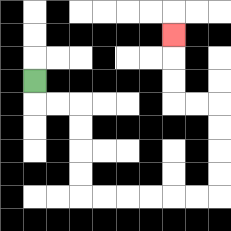{'start': '[1, 3]', 'end': '[7, 1]', 'path_directions': 'D,R,R,D,D,D,D,R,R,R,R,R,R,U,U,U,U,L,L,U,U,U', 'path_coordinates': '[[1, 3], [1, 4], [2, 4], [3, 4], [3, 5], [3, 6], [3, 7], [3, 8], [4, 8], [5, 8], [6, 8], [7, 8], [8, 8], [9, 8], [9, 7], [9, 6], [9, 5], [9, 4], [8, 4], [7, 4], [7, 3], [7, 2], [7, 1]]'}